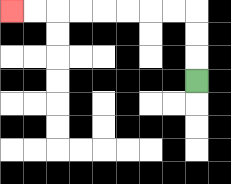{'start': '[8, 3]', 'end': '[0, 0]', 'path_directions': 'U,U,U,L,L,L,L,L,L,L,L', 'path_coordinates': '[[8, 3], [8, 2], [8, 1], [8, 0], [7, 0], [6, 0], [5, 0], [4, 0], [3, 0], [2, 0], [1, 0], [0, 0]]'}